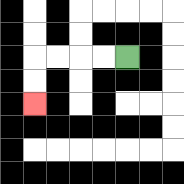{'start': '[5, 2]', 'end': '[1, 4]', 'path_directions': 'L,L,L,L,D,D', 'path_coordinates': '[[5, 2], [4, 2], [3, 2], [2, 2], [1, 2], [1, 3], [1, 4]]'}